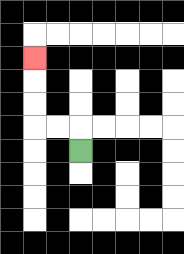{'start': '[3, 6]', 'end': '[1, 2]', 'path_directions': 'U,L,L,U,U,U', 'path_coordinates': '[[3, 6], [3, 5], [2, 5], [1, 5], [1, 4], [1, 3], [1, 2]]'}